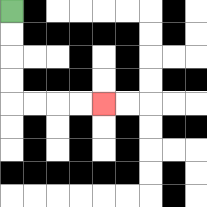{'start': '[0, 0]', 'end': '[4, 4]', 'path_directions': 'D,D,D,D,R,R,R,R', 'path_coordinates': '[[0, 0], [0, 1], [0, 2], [0, 3], [0, 4], [1, 4], [2, 4], [3, 4], [4, 4]]'}